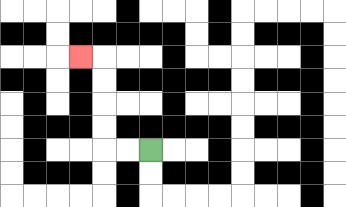{'start': '[6, 6]', 'end': '[3, 2]', 'path_directions': 'L,L,U,U,U,U,L', 'path_coordinates': '[[6, 6], [5, 6], [4, 6], [4, 5], [4, 4], [4, 3], [4, 2], [3, 2]]'}